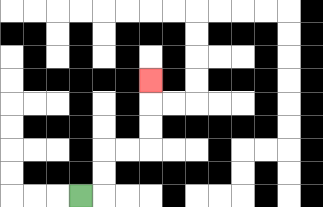{'start': '[3, 8]', 'end': '[6, 3]', 'path_directions': 'R,U,U,R,R,U,U,U', 'path_coordinates': '[[3, 8], [4, 8], [4, 7], [4, 6], [5, 6], [6, 6], [6, 5], [6, 4], [6, 3]]'}